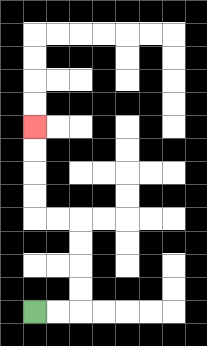{'start': '[1, 13]', 'end': '[1, 5]', 'path_directions': 'R,R,U,U,U,U,L,L,U,U,U,U', 'path_coordinates': '[[1, 13], [2, 13], [3, 13], [3, 12], [3, 11], [3, 10], [3, 9], [2, 9], [1, 9], [1, 8], [1, 7], [1, 6], [1, 5]]'}